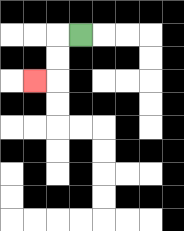{'start': '[3, 1]', 'end': '[1, 3]', 'path_directions': 'L,D,D,L', 'path_coordinates': '[[3, 1], [2, 1], [2, 2], [2, 3], [1, 3]]'}